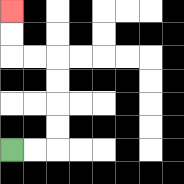{'start': '[0, 6]', 'end': '[0, 0]', 'path_directions': 'R,R,U,U,U,U,L,L,U,U', 'path_coordinates': '[[0, 6], [1, 6], [2, 6], [2, 5], [2, 4], [2, 3], [2, 2], [1, 2], [0, 2], [0, 1], [0, 0]]'}